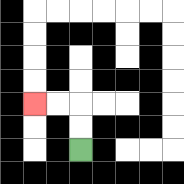{'start': '[3, 6]', 'end': '[1, 4]', 'path_directions': 'U,U,L,L', 'path_coordinates': '[[3, 6], [3, 5], [3, 4], [2, 4], [1, 4]]'}